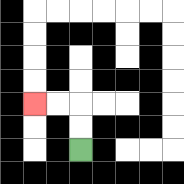{'start': '[3, 6]', 'end': '[1, 4]', 'path_directions': 'U,U,L,L', 'path_coordinates': '[[3, 6], [3, 5], [3, 4], [2, 4], [1, 4]]'}